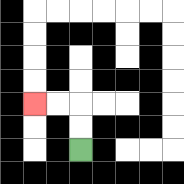{'start': '[3, 6]', 'end': '[1, 4]', 'path_directions': 'U,U,L,L', 'path_coordinates': '[[3, 6], [3, 5], [3, 4], [2, 4], [1, 4]]'}